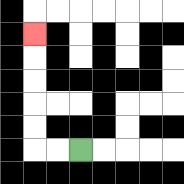{'start': '[3, 6]', 'end': '[1, 1]', 'path_directions': 'L,L,U,U,U,U,U', 'path_coordinates': '[[3, 6], [2, 6], [1, 6], [1, 5], [1, 4], [1, 3], [1, 2], [1, 1]]'}